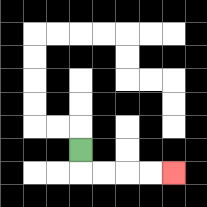{'start': '[3, 6]', 'end': '[7, 7]', 'path_directions': 'D,R,R,R,R', 'path_coordinates': '[[3, 6], [3, 7], [4, 7], [5, 7], [6, 7], [7, 7]]'}